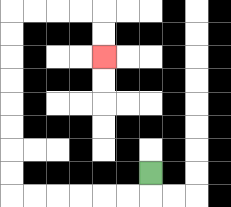{'start': '[6, 7]', 'end': '[4, 2]', 'path_directions': 'D,L,L,L,L,L,L,U,U,U,U,U,U,U,U,R,R,R,R,D,D', 'path_coordinates': '[[6, 7], [6, 8], [5, 8], [4, 8], [3, 8], [2, 8], [1, 8], [0, 8], [0, 7], [0, 6], [0, 5], [0, 4], [0, 3], [0, 2], [0, 1], [0, 0], [1, 0], [2, 0], [3, 0], [4, 0], [4, 1], [4, 2]]'}